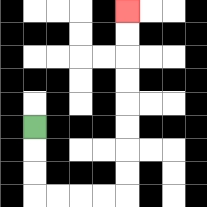{'start': '[1, 5]', 'end': '[5, 0]', 'path_directions': 'D,D,D,R,R,R,R,U,U,U,U,U,U,U,U', 'path_coordinates': '[[1, 5], [1, 6], [1, 7], [1, 8], [2, 8], [3, 8], [4, 8], [5, 8], [5, 7], [5, 6], [5, 5], [5, 4], [5, 3], [5, 2], [5, 1], [5, 0]]'}